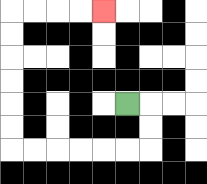{'start': '[5, 4]', 'end': '[4, 0]', 'path_directions': 'R,D,D,L,L,L,L,L,L,U,U,U,U,U,U,R,R,R,R', 'path_coordinates': '[[5, 4], [6, 4], [6, 5], [6, 6], [5, 6], [4, 6], [3, 6], [2, 6], [1, 6], [0, 6], [0, 5], [0, 4], [0, 3], [0, 2], [0, 1], [0, 0], [1, 0], [2, 0], [3, 0], [4, 0]]'}